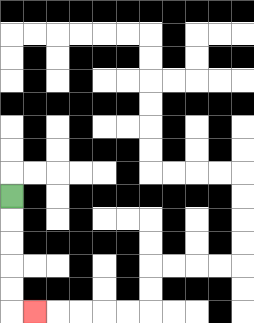{'start': '[0, 8]', 'end': '[1, 13]', 'path_directions': 'D,D,D,D,D,R', 'path_coordinates': '[[0, 8], [0, 9], [0, 10], [0, 11], [0, 12], [0, 13], [1, 13]]'}